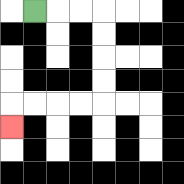{'start': '[1, 0]', 'end': '[0, 5]', 'path_directions': 'R,R,R,D,D,D,D,L,L,L,L,D', 'path_coordinates': '[[1, 0], [2, 0], [3, 0], [4, 0], [4, 1], [4, 2], [4, 3], [4, 4], [3, 4], [2, 4], [1, 4], [0, 4], [0, 5]]'}